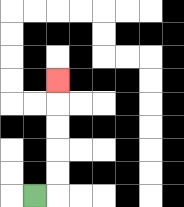{'start': '[1, 8]', 'end': '[2, 3]', 'path_directions': 'R,U,U,U,U,U', 'path_coordinates': '[[1, 8], [2, 8], [2, 7], [2, 6], [2, 5], [2, 4], [2, 3]]'}